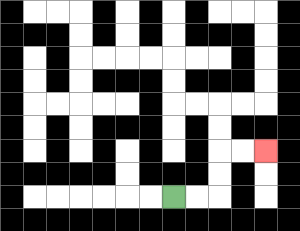{'start': '[7, 8]', 'end': '[11, 6]', 'path_directions': 'R,R,U,U,R,R', 'path_coordinates': '[[7, 8], [8, 8], [9, 8], [9, 7], [9, 6], [10, 6], [11, 6]]'}